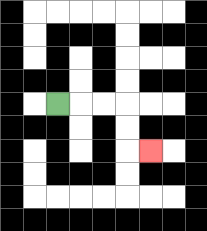{'start': '[2, 4]', 'end': '[6, 6]', 'path_directions': 'R,R,R,D,D,R', 'path_coordinates': '[[2, 4], [3, 4], [4, 4], [5, 4], [5, 5], [5, 6], [6, 6]]'}